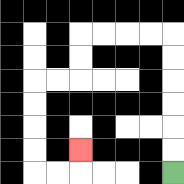{'start': '[7, 7]', 'end': '[3, 6]', 'path_directions': 'U,U,U,U,U,U,L,L,L,L,D,D,L,L,D,D,D,D,R,R,U', 'path_coordinates': '[[7, 7], [7, 6], [7, 5], [7, 4], [7, 3], [7, 2], [7, 1], [6, 1], [5, 1], [4, 1], [3, 1], [3, 2], [3, 3], [2, 3], [1, 3], [1, 4], [1, 5], [1, 6], [1, 7], [2, 7], [3, 7], [3, 6]]'}